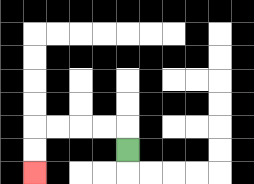{'start': '[5, 6]', 'end': '[1, 7]', 'path_directions': 'U,L,L,L,L,D,D', 'path_coordinates': '[[5, 6], [5, 5], [4, 5], [3, 5], [2, 5], [1, 5], [1, 6], [1, 7]]'}